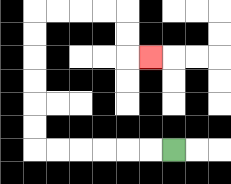{'start': '[7, 6]', 'end': '[6, 2]', 'path_directions': 'L,L,L,L,L,L,U,U,U,U,U,U,R,R,R,R,D,D,R', 'path_coordinates': '[[7, 6], [6, 6], [5, 6], [4, 6], [3, 6], [2, 6], [1, 6], [1, 5], [1, 4], [1, 3], [1, 2], [1, 1], [1, 0], [2, 0], [3, 0], [4, 0], [5, 0], [5, 1], [5, 2], [6, 2]]'}